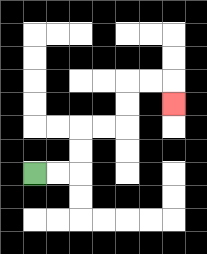{'start': '[1, 7]', 'end': '[7, 4]', 'path_directions': 'R,R,U,U,R,R,U,U,R,R,D', 'path_coordinates': '[[1, 7], [2, 7], [3, 7], [3, 6], [3, 5], [4, 5], [5, 5], [5, 4], [5, 3], [6, 3], [7, 3], [7, 4]]'}